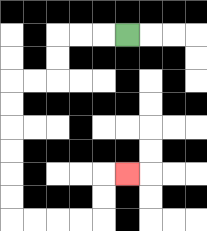{'start': '[5, 1]', 'end': '[5, 7]', 'path_directions': 'L,L,L,D,D,L,L,D,D,D,D,D,D,R,R,R,R,U,U,R', 'path_coordinates': '[[5, 1], [4, 1], [3, 1], [2, 1], [2, 2], [2, 3], [1, 3], [0, 3], [0, 4], [0, 5], [0, 6], [0, 7], [0, 8], [0, 9], [1, 9], [2, 9], [3, 9], [4, 9], [4, 8], [4, 7], [5, 7]]'}